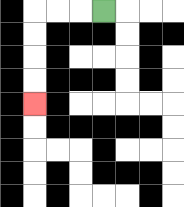{'start': '[4, 0]', 'end': '[1, 4]', 'path_directions': 'L,L,L,D,D,D,D', 'path_coordinates': '[[4, 0], [3, 0], [2, 0], [1, 0], [1, 1], [1, 2], [1, 3], [1, 4]]'}